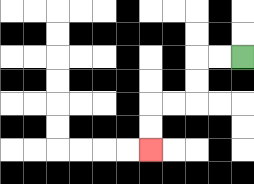{'start': '[10, 2]', 'end': '[6, 6]', 'path_directions': 'L,L,D,D,L,L,D,D', 'path_coordinates': '[[10, 2], [9, 2], [8, 2], [8, 3], [8, 4], [7, 4], [6, 4], [6, 5], [6, 6]]'}